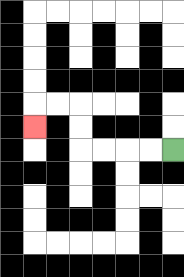{'start': '[7, 6]', 'end': '[1, 5]', 'path_directions': 'L,L,L,L,U,U,L,L,D', 'path_coordinates': '[[7, 6], [6, 6], [5, 6], [4, 6], [3, 6], [3, 5], [3, 4], [2, 4], [1, 4], [1, 5]]'}